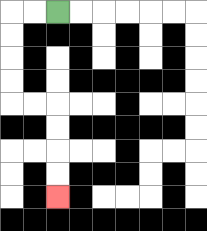{'start': '[2, 0]', 'end': '[2, 8]', 'path_directions': 'L,L,D,D,D,D,R,R,D,D,D,D', 'path_coordinates': '[[2, 0], [1, 0], [0, 0], [0, 1], [0, 2], [0, 3], [0, 4], [1, 4], [2, 4], [2, 5], [2, 6], [2, 7], [2, 8]]'}